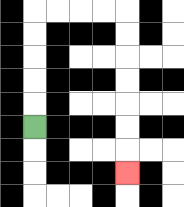{'start': '[1, 5]', 'end': '[5, 7]', 'path_directions': 'U,U,U,U,U,R,R,R,R,D,D,D,D,D,D,D', 'path_coordinates': '[[1, 5], [1, 4], [1, 3], [1, 2], [1, 1], [1, 0], [2, 0], [3, 0], [4, 0], [5, 0], [5, 1], [5, 2], [5, 3], [5, 4], [5, 5], [5, 6], [5, 7]]'}